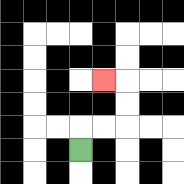{'start': '[3, 6]', 'end': '[4, 3]', 'path_directions': 'U,R,R,U,U,L', 'path_coordinates': '[[3, 6], [3, 5], [4, 5], [5, 5], [5, 4], [5, 3], [4, 3]]'}